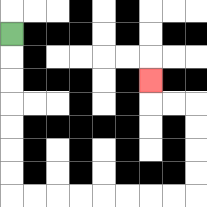{'start': '[0, 1]', 'end': '[6, 3]', 'path_directions': 'D,D,D,D,D,D,D,R,R,R,R,R,R,R,R,U,U,U,U,L,L,U', 'path_coordinates': '[[0, 1], [0, 2], [0, 3], [0, 4], [0, 5], [0, 6], [0, 7], [0, 8], [1, 8], [2, 8], [3, 8], [4, 8], [5, 8], [6, 8], [7, 8], [8, 8], [8, 7], [8, 6], [8, 5], [8, 4], [7, 4], [6, 4], [6, 3]]'}